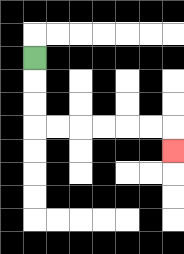{'start': '[1, 2]', 'end': '[7, 6]', 'path_directions': 'D,D,D,R,R,R,R,R,R,D', 'path_coordinates': '[[1, 2], [1, 3], [1, 4], [1, 5], [2, 5], [3, 5], [4, 5], [5, 5], [6, 5], [7, 5], [7, 6]]'}